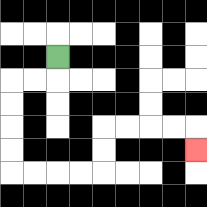{'start': '[2, 2]', 'end': '[8, 6]', 'path_directions': 'D,L,L,D,D,D,D,R,R,R,R,U,U,R,R,R,R,D', 'path_coordinates': '[[2, 2], [2, 3], [1, 3], [0, 3], [0, 4], [0, 5], [0, 6], [0, 7], [1, 7], [2, 7], [3, 7], [4, 7], [4, 6], [4, 5], [5, 5], [6, 5], [7, 5], [8, 5], [8, 6]]'}